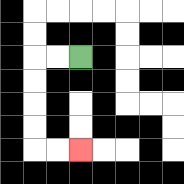{'start': '[3, 2]', 'end': '[3, 6]', 'path_directions': 'L,L,D,D,D,D,R,R', 'path_coordinates': '[[3, 2], [2, 2], [1, 2], [1, 3], [1, 4], [1, 5], [1, 6], [2, 6], [3, 6]]'}